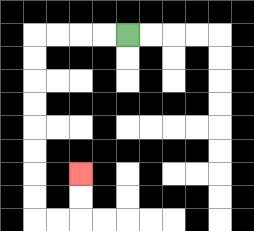{'start': '[5, 1]', 'end': '[3, 7]', 'path_directions': 'L,L,L,L,D,D,D,D,D,D,D,D,R,R,U,U', 'path_coordinates': '[[5, 1], [4, 1], [3, 1], [2, 1], [1, 1], [1, 2], [1, 3], [1, 4], [1, 5], [1, 6], [1, 7], [1, 8], [1, 9], [2, 9], [3, 9], [3, 8], [3, 7]]'}